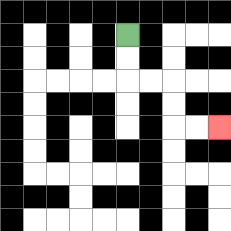{'start': '[5, 1]', 'end': '[9, 5]', 'path_directions': 'D,D,R,R,D,D,R,R', 'path_coordinates': '[[5, 1], [5, 2], [5, 3], [6, 3], [7, 3], [7, 4], [7, 5], [8, 5], [9, 5]]'}